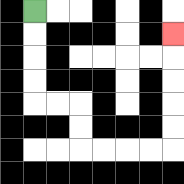{'start': '[1, 0]', 'end': '[7, 1]', 'path_directions': 'D,D,D,D,R,R,D,D,R,R,R,R,U,U,U,U,U', 'path_coordinates': '[[1, 0], [1, 1], [1, 2], [1, 3], [1, 4], [2, 4], [3, 4], [3, 5], [3, 6], [4, 6], [5, 6], [6, 6], [7, 6], [7, 5], [7, 4], [7, 3], [7, 2], [7, 1]]'}